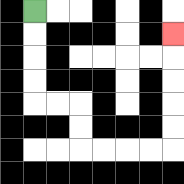{'start': '[1, 0]', 'end': '[7, 1]', 'path_directions': 'D,D,D,D,R,R,D,D,R,R,R,R,U,U,U,U,U', 'path_coordinates': '[[1, 0], [1, 1], [1, 2], [1, 3], [1, 4], [2, 4], [3, 4], [3, 5], [3, 6], [4, 6], [5, 6], [6, 6], [7, 6], [7, 5], [7, 4], [7, 3], [7, 2], [7, 1]]'}